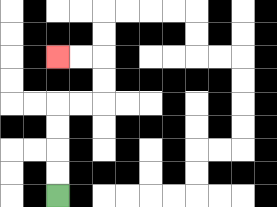{'start': '[2, 8]', 'end': '[2, 2]', 'path_directions': 'U,U,U,U,R,R,U,U,L,L', 'path_coordinates': '[[2, 8], [2, 7], [2, 6], [2, 5], [2, 4], [3, 4], [4, 4], [4, 3], [4, 2], [3, 2], [2, 2]]'}